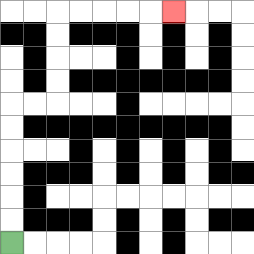{'start': '[0, 10]', 'end': '[7, 0]', 'path_directions': 'U,U,U,U,U,U,R,R,U,U,U,U,R,R,R,R,R', 'path_coordinates': '[[0, 10], [0, 9], [0, 8], [0, 7], [0, 6], [0, 5], [0, 4], [1, 4], [2, 4], [2, 3], [2, 2], [2, 1], [2, 0], [3, 0], [4, 0], [5, 0], [6, 0], [7, 0]]'}